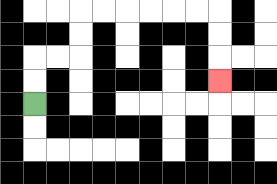{'start': '[1, 4]', 'end': '[9, 3]', 'path_directions': 'U,U,R,R,U,U,R,R,R,R,R,R,D,D,D', 'path_coordinates': '[[1, 4], [1, 3], [1, 2], [2, 2], [3, 2], [3, 1], [3, 0], [4, 0], [5, 0], [6, 0], [7, 0], [8, 0], [9, 0], [9, 1], [9, 2], [9, 3]]'}